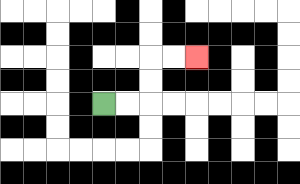{'start': '[4, 4]', 'end': '[8, 2]', 'path_directions': 'R,R,U,U,R,R', 'path_coordinates': '[[4, 4], [5, 4], [6, 4], [6, 3], [6, 2], [7, 2], [8, 2]]'}